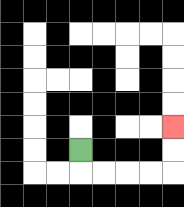{'start': '[3, 6]', 'end': '[7, 5]', 'path_directions': 'D,R,R,R,R,U,U', 'path_coordinates': '[[3, 6], [3, 7], [4, 7], [5, 7], [6, 7], [7, 7], [7, 6], [7, 5]]'}